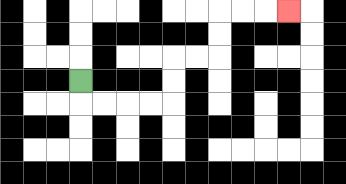{'start': '[3, 3]', 'end': '[12, 0]', 'path_directions': 'D,R,R,R,R,U,U,R,R,U,U,R,R,R', 'path_coordinates': '[[3, 3], [3, 4], [4, 4], [5, 4], [6, 4], [7, 4], [7, 3], [7, 2], [8, 2], [9, 2], [9, 1], [9, 0], [10, 0], [11, 0], [12, 0]]'}